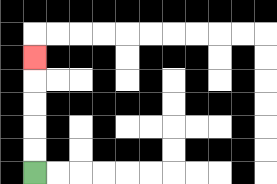{'start': '[1, 7]', 'end': '[1, 2]', 'path_directions': 'U,U,U,U,U', 'path_coordinates': '[[1, 7], [1, 6], [1, 5], [1, 4], [1, 3], [1, 2]]'}